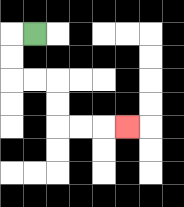{'start': '[1, 1]', 'end': '[5, 5]', 'path_directions': 'L,D,D,R,R,D,D,R,R,R', 'path_coordinates': '[[1, 1], [0, 1], [0, 2], [0, 3], [1, 3], [2, 3], [2, 4], [2, 5], [3, 5], [4, 5], [5, 5]]'}